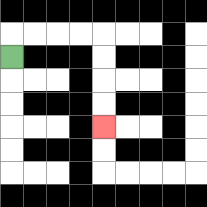{'start': '[0, 2]', 'end': '[4, 5]', 'path_directions': 'U,R,R,R,R,D,D,D,D', 'path_coordinates': '[[0, 2], [0, 1], [1, 1], [2, 1], [3, 1], [4, 1], [4, 2], [4, 3], [4, 4], [4, 5]]'}